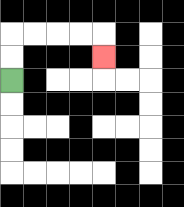{'start': '[0, 3]', 'end': '[4, 2]', 'path_directions': 'U,U,R,R,R,R,D', 'path_coordinates': '[[0, 3], [0, 2], [0, 1], [1, 1], [2, 1], [3, 1], [4, 1], [4, 2]]'}